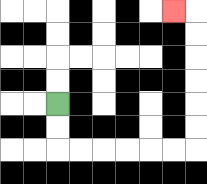{'start': '[2, 4]', 'end': '[7, 0]', 'path_directions': 'D,D,R,R,R,R,R,R,U,U,U,U,U,U,L', 'path_coordinates': '[[2, 4], [2, 5], [2, 6], [3, 6], [4, 6], [5, 6], [6, 6], [7, 6], [8, 6], [8, 5], [8, 4], [8, 3], [8, 2], [8, 1], [8, 0], [7, 0]]'}